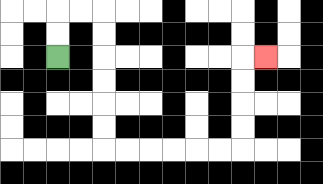{'start': '[2, 2]', 'end': '[11, 2]', 'path_directions': 'U,U,R,R,D,D,D,D,D,D,R,R,R,R,R,R,U,U,U,U,R', 'path_coordinates': '[[2, 2], [2, 1], [2, 0], [3, 0], [4, 0], [4, 1], [4, 2], [4, 3], [4, 4], [4, 5], [4, 6], [5, 6], [6, 6], [7, 6], [8, 6], [9, 6], [10, 6], [10, 5], [10, 4], [10, 3], [10, 2], [11, 2]]'}